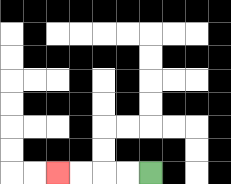{'start': '[6, 7]', 'end': '[2, 7]', 'path_directions': 'L,L,L,L', 'path_coordinates': '[[6, 7], [5, 7], [4, 7], [3, 7], [2, 7]]'}